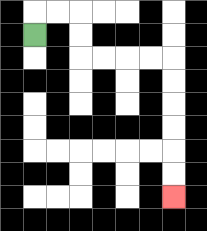{'start': '[1, 1]', 'end': '[7, 8]', 'path_directions': 'U,R,R,D,D,R,R,R,R,D,D,D,D,D,D', 'path_coordinates': '[[1, 1], [1, 0], [2, 0], [3, 0], [3, 1], [3, 2], [4, 2], [5, 2], [6, 2], [7, 2], [7, 3], [7, 4], [7, 5], [7, 6], [7, 7], [7, 8]]'}